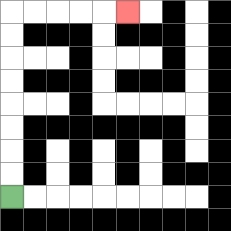{'start': '[0, 8]', 'end': '[5, 0]', 'path_directions': 'U,U,U,U,U,U,U,U,R,R,R,R,R', 'path_coordinates': '[[0, 8], [0, 7], [0, 6], [0, 5], [0, 4], [0, 3], [0, 2], [0, 1], [0, 0], [1, 0], [2, 0], [3, 0], [4, 0], [5, 0]]'}